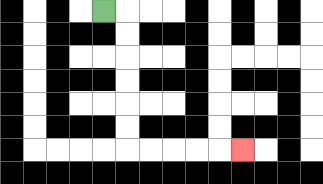{'start': '[4, 0]', 'end': '[10, 6]', 'path_directions': 'R,D,D,D,D,D,D,R,R,R,R,R', 'path_coordinates': '[[4, 0], [5, 0], [5, 1], [5, 2], [5, 3], [5, 4], [5, 5], [5, 6], [6, 6], [7, 6], [8, 6], [9, 6], [10, 6]]'}